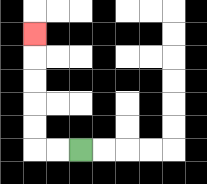{'start': '[3, 6]', 'end': '[1, 1]', 'path_directions': 'L,L,U,U,U,U,U', 'path_coordinates': '[[3, 6], [2, 6], [1, 6], [1, 5], [1, 4], [1, 3], [1, 2], [1, 1]]'}